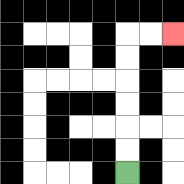{'start': '[5, 7]', 'end': '[7, 1]', 'path_directions': 'U,U,U,U,U,U,R,R', 'path_coordinates': '[[5, 7], [5, 6], [5, 5], [5, 4], [5, 3], [5, 2], [5, 1], [6, 1], [7, 1]]'}